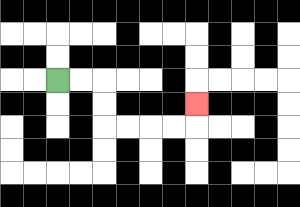{'start': '[2, 3]', 'end': '[8, 4]', 'path_directions': 'R,R,D,D,R,R,R,R,U', 'path_coordinates': '[[2, 3], [3, 3], [4, 3], [4, 4], [4, 5], [5, 5], [6, 5], [7, 5], [8, 5], [8, 4]]'}